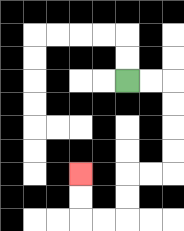{'start': '[5, 3]', 'end': '[3, 7]', 'path_directions': 'R,R,D,D,D,D,L,L,D,D,L,L,U,U', 'path_coordinates': '[[5, 3], [6, 3], [7, 3], [7, 4], [7, 5], [7, 6], [7, 7], [6, 7], [5, 7], [5, 8], [5, 9], [4, 9], [3, 9], [3, 8], [3, 7]]'}